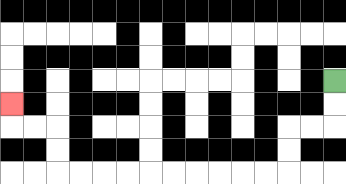{'start': '[14, 3]', 'end': '[0, 4]', 'path_directions': 'D,D,L,L,D,D,L,L,L,L,L,L,L,L,L,L,U,U,L,L,U', 'path_coordinates': '[[14, 3], [14, 4], [14, 5], [13, 5], [12, 5], [12, 6], [12, 7], [11, 7], [10, 7], [9, 7], [8, 7], [7, 7], [6, 7], [5, 7], [4, 7], [3, 7], [2, 7], [2, 6], [2, 5], [1, 5], [0, 5], [0, 4]]'}